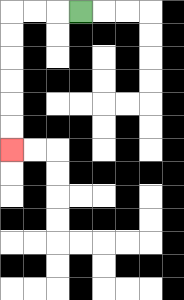{'start': '[3, 0]', 'end': '[0, 6]', 'path_directions': 'L,L,L,D,D,D,D,D,D', 'path_coordinates': '[[3, 0], [2, 0], [1, 0], [0, 0], [0, 1], [0, 2], [0, 3], [0, 4], [0, 5], [0, 6]]'}